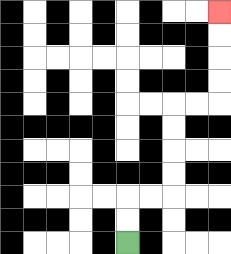{'start': '[5, 10]', 'end': '[9, 0]', 'path_directions': 'U,U,R,R,U,U,U,U,R,R,U,U,U,U', 'path_coordinates': '[[5, 10], [5, 9], [5, 8], [6, 8], [7, 8], [7, 7], [7, 6], [7, 5], [7, 4], [8, 4], [9, 4], [9, 3], [9, 2], [9, 1], [9, 0]]'}